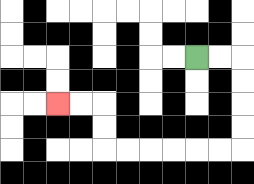{'start': '[8, 2]', 'end': '[2, 4]', 'path_directions': 'R,R,D,D,D,D,L,L,L,L,L,L,U,U,L,L', 'path_coordinates': '[[8, 2], [9, 2], [10, 2], [10, 3], [10, 4], [10, 5], [10, 6], [9, 6], [8, 6], [7, 6], [6, 6], [5, 6], [4, 6], [4, 5], [4, 4], [3, 4], [2, 4]]'}